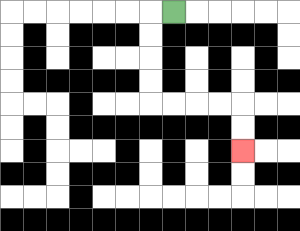{'start': '[7, 0]', 'end': '[10, 6]', 'path_directions': 'L,D,D,D,D,R,R,R,R,D,D', 'path_coordinates': '[[7, 0], [6, 0], [6, 1], [6, 2], [6, 3], [6, 4], [7, 4], [8, 4], [9, 4], [10, 4], [10, 5], [10, 6]]'}